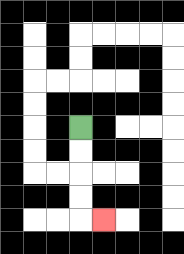{'start': '[3, 5]', 'end': '[4, 9]', 'path_directions': 'D,D,D,D,R', 'path_coordinates': '[[3, 5], [3, 6], [3, 7], [3, 8], [3, 9], [4, 9]]'}